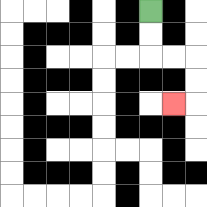{'start': '[6, 0]', 'end': '[7, 4]', 'path_directions': 'D,D,R,R,D,D,L', 'path_coordinates': '[[6, 0], [6, 1], [6, 2], [7, 2], [8, 2], [8, 3], [8, 4], [7, 4]]'}